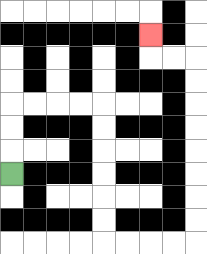{'start': '[0, 7]', 'end': '[6, 1]', 'path_directions': 'U,U,U,R,R,R,R,D,D,D,D,D,D,R,R,R,R,U,U,U,U,U,U,U,U,L,L,U', 'path_coordinates': '[[0, 7], [0, 6], [0, 5], [0, 4], [1, 4], [2, 4], [3, 4], [4, 4], [4, 5], [4, 6], [4, 7], [4, 8], [4, 9], [4, 10], [5, 10], [6, 10], [7, 10], [8, 10], [8, 9], [8, 8], [8, 7], [8, 6], [8, 5], [8, 4], [8, 3], [8, 2], [7, 2], [6, 2], [6, 1]]'}